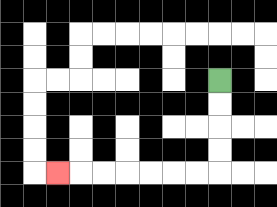{'start': '[9, 3]', 'end': '[2, 7]', 'path_directions': 'D,D,D,D,L,L,L,L,L,L,L', 'path_coordinates': '[[9, 3], [9, 4], [9, 5], [9, 6], [9, 7], [8, 7], [7, 7], [6, 7], [5, 7], [4, 7], [3, 7], [2, 7]]'}